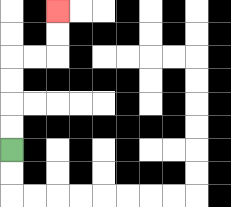{'start': '[0, 6]', 'end': '[2, 0]', 'path_directions': 'U,U,U,U,R,R,U,U', 'path_coordinates': '[[0, 6], [0, 5], [0, 4], [0, 3], [0, 2], [1, 2], [2, 2], [2, 1], [2, 0]]'}